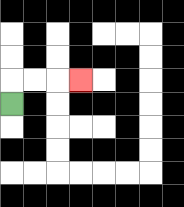{'start': '[0, 4]', 'end': '[3, 3]', 'path_directions': 'U,R,R,R', 'path_coordinates': '[[0, 4], [0, 3], [1, 3], [2, 3], [3, 3]]'}